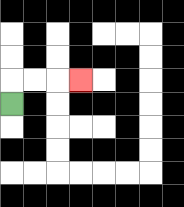{'start': '[0, 4]', 'end': '[3, 3]', 'path_directions': 'U,R,R,R', 'path_coordinates': '[[0, 4], [0, 3], [1, 3], [2, 3], [3, 3]]'}